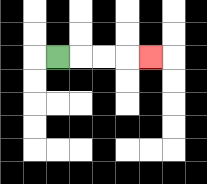{'start': '[2, 2]', 'end': '[6, 2]', 'path_directions': 'R,R,R,R', 'path_coordinates': '[[2, 2], [3, 2], [4, 2], [5, 2], [6, 2]]'}